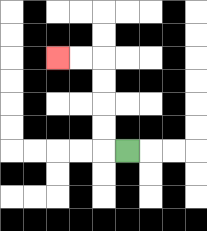{'start': '[5, 6]', 'end': '[2, 2]', 'path_directions': 'L,U,U,U,U,L,L', 'path_coordinates': '[[5, 6], [4, 6], [4, 5], [4, 4], [4, 3], [4, 2], [3, 2], [2, 2]]'}